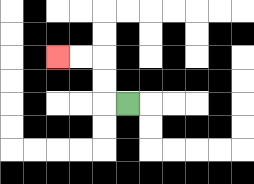{'start': '[5, 4]', 'end': '[2, 2]', 'path_directions': 'L,U,U,L,L', 'path_coordinates': '[[5, 4], [4, 4], [4, 3], [4, 2], [3, 2], [2, 2]]'}